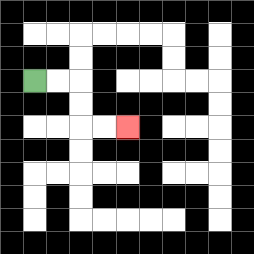{'start': '[1, 3]', 'end': '[5, 5]', 'path_directions': 'R,R,D,D,R,R', 'path_coordinates': '[[1, 3], [2, 3], [3, 3], [3, 4], [3, 5], [4, 5], [5, 5]]'}